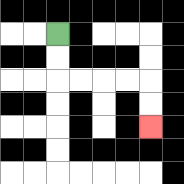{'start': '[2, 1]', 'end': '[6, 5]', 'path_directions': 'D,D,R,R,R,R,D,D', 'path_coordinates': '[[2, 1], [2, 2], [2, 3], [3, 3], [4, 3], [5, 3], [6, 3], [6, 4], [6, 5]]'}